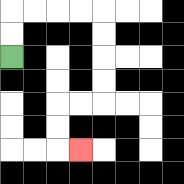{'start': '[0, 2]', 'end': '[3, 6]', 'path_directions': 'U,U,R,R,R,R,D,D,D,D,L,L,D,D,R', 'path_coordinates': '[[0, 2], [0, 1], [0, 0], [1, 0], [2, 0], [3, 0], [4, 0], [4, 1], [4, 2], [4, 3], [4, 4], [3, 4], [2, 4], [2, 5], [2, 6], [3, 6]]'}